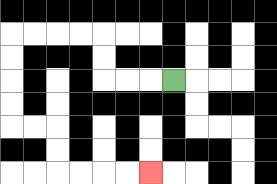{'start': '[7, 3]', 'end': '[6, 7]', 'path_directions': 'L,L,L,U,U,L,L,L,L,D,D,D,D,R,R,D,D,R,R,R,R', 'path_coordinates': '[[7, 3], [6, 3], [5, 3], [4, 3], [4, 2], [4, 1], [3, 1], [2, 1], [1, 1], [0, 1], [0, 2], [0, 3], [0, 4], [0, 5], [1, 5], [2, 5], [2, 6], [2, 7], [3, 7], [4, 7], [5, 7], [6, 7]]'}